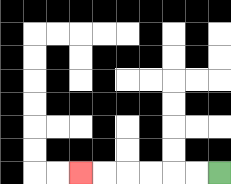{'start': '[9, 7]', 'end': '[3, 7]', 'path_directions': 'L,L,L,L,L,L', 'path_coordinates': '[[9, 7], [8, 7], [7, 7], [6, 7], [5, 7], [4, 7], [3, 7]]'}